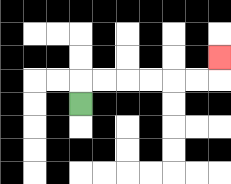{'start': '[3, 4]', 'end': '[9, 2]', 'path_directions': 'U,R,R,R,R,R,R,U', 'path_coordinates': '[[3, 4], [3, 3], [4, 3], [5, 3], [6, 3], [7, 3], [8, 3], [9, 3], [9, 2]]'}